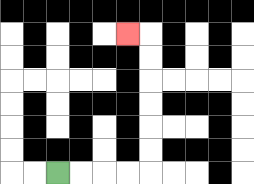{'start': '[2, 7]', 'end': '[5, 1]', 'path_directions': 'R,R,R,R,U,U,U,U,U,U,L', 'path_coordinates': '[[2, 7], [3, 7], [4, 7], [5, 7], [6, 7], [6, 6], [6, 5], [6, 4], [6, 3], [6, 2], [6, 1], [5, 1]]'}